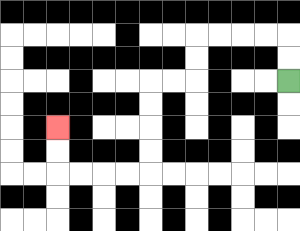{'start': '[12, 3]', 'end': '[2, 5]', 'path_directions': 'U,U,L,L,L,L,D,D,L,L,D,D,D,D,L,L,L,L,U,U', 'path_coordinates': '[[12, 3], [12, 2], [12, 1], [11, 1], [10, 1], [9, 1], [8, 1], [8, 2], [8, 3], [7, 3], [6, 3], [6, 4], [6, 5], [6, 6], [6, 7], [5, 7], [4, 7], [3, 7], [2, 7], [2, 6], [2, 5]]'}